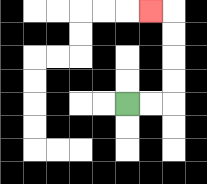{'start': '[5, 4]', 'end': '[6, 0]', 'path_directions': 'R,R,U,U,U,U,L', 'path_coordinates': '[[5, 4], [6, 4], [7, 4], [7, 3], [7, 2], [7, 1], [7, 0], [6, 0]]'}